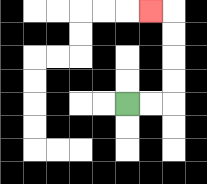{'start': '[5, 4]', 'end': '[6, 0]', 'path_directions': 'R,R,U,U,U,U,L', 'path_coordinates': '[[5, 4], [6, 4], [7, 4], [7, 3], [7, 2], [7, 1], [7, 0], [6, 0]]'}